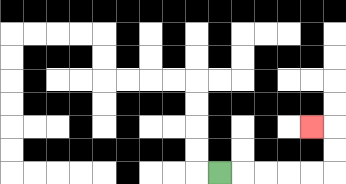{'start': '[9, 7]', 'end': '[13, 5]', 'path_directions': 'R,R,R,R,R,U,U,L', 'path_coordinates': '[[9, 7], [10, 7], [11, 7], [12, 7], [13, 7], [14, 7], [14, 6], [14, 5], [13, 5]]'}